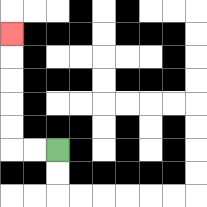{'start': '[2, 6]', 'end': '[0, 1]', 'path_directions': 'L,L,U,U,U,U,U', 'path_coordinates': '[[2, 6], [1, 6], [0, 6], [0, 5], [0, 4], [0, 3], [0, 2], [0, 1]]'}